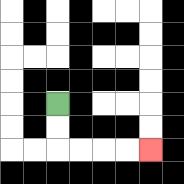{'start': '[2, 4]', 'end': '[6, 6]', 'path_directions': 'D,D,R,R,R,R', 'path_coordinates': '[[2, 4], [2, 5], [2, 6], [3, 6], [4, 6], [5, 6], [6, 6]]'}